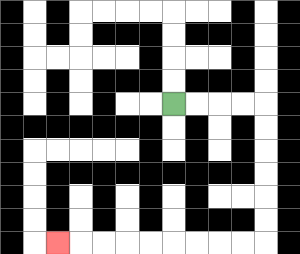{'start': '[7, 4]', 'end': '[2, 10]', 'path_directions': 'R,R,R,R,D,D,D,D,D,D,L,L,L,L,L,L,L,L,L', 'path_coordinates': '[[7, 4], [8, 4], [9, 4], [10, 4], [11, 4], [11, 5], [11, 6], [11, 7], [11, 8], [11, 9], [11, 10], [10, 10], [9, 10], [8, 10], [7, 10], [6, 10], [5, 10], [4, 10], [3, 10], [2, 10]]'}